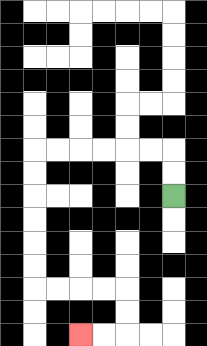{'start': '[7, 8]', 'end': '[3, 14]', 'path_directions': 'U,U,L,L,L,L,L,L,D,D,D,D,D,D,R,R,R,R,D,D,L,L', 'path_coordinates': '[[7, 8], [7, 7], [7, 6], [6, 6], [5, 6], [4, 6], [3, 6], [2, 6], [1, 6], [1, 7], [1, 8], [1, 9], [1, 10], [1, 11], [1, 12], [2, 12], [3, 12], [4, 12], [5, 12], [5, 13], [5, 14], [4, 14], [3, 14]]'}